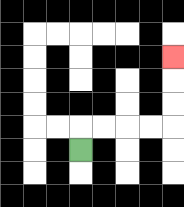{'start': '[3, 6]', 'end': '[7, 2]', 'path_directions': 'U,R,R,R,R,U,U,U', 'path_coordinates': '[[3, 6], [3, 5], [4, 5], [5, 5], [6, 5], [7, 5], [7, 4], [7, 3], [7, 2]]'}